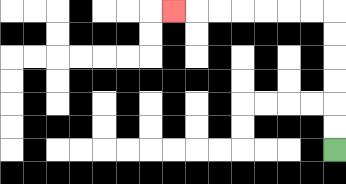{'start': '[14, 6]', 'end': '[7, 0]', 'path_directions': 'U,U,U,U,U,U,L,L,L,L,L,L,L', 'path_coordinates': '[[14, 6], [14, 5], [14, 4], [14, 3], [14, 2], [14, 1], [14, 0], [13, 0], [12, 0], [11, 0], [10, 0], [9, 0], [8, 0], [7, 0]]'}